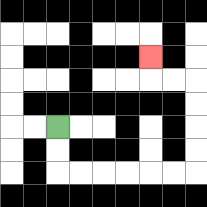{'start': '[2, 5]', 'end': '[6, 2]', 'path_directions': 'D,D,R,R,R,R,R,R,U,U,U,U,L,L,U', 'path_coordinates': '[[2, 5], [2, 6], [2, 7], [3, 7], [4, 7], [5, 7], [6, 7], [7, 7], [8, 7], [8, 6], [8, 5], [8, 4], [8, 3], [7, 3], [6, 3], [6, 2]]'}